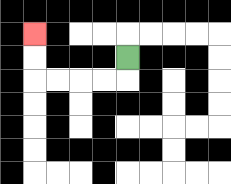{'start': '[5, 2]', 'end': '[1, 1]', 'path_directions': 'D,L,L,L,L,U,U', 'path_coordinates': '[[5, 2], [5, 3], [4, 3], [3, 3], [2, 3], [1, 3], [1, 2], [1, 1]]'}